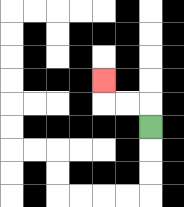{'start': '[6, 5]', 'end': '[4, 3]', 'path_directions': 'U,L,L,U', 'path_coordinates': '[[6, 5], [6, 4], [5, 4], [4, 4], [4, 3]]'}